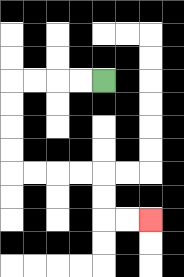{'start': '[4, 3]', 'end': '[6, 9]', 'path_directions': 'L,L,L,L,D,D,D,D,R,R,R,R,D,D,R,R', 'path_coordinates': '[[4, 3], [3, 3], [2, 3], [1, 3], [0, 3], [0, 4], [0, 5], [0, 6], [0, 7], [1, 7], [2, 7], [3, 7], [4, 7], [4, 8], [4, 9], [5, 9], [6, 9]]'}